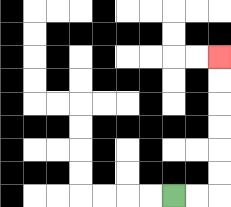{'start': '[7, 8]', 'end': '[9, 2]', 'path_directions': 'R,R,U,U,U,U,U,U', 'path_coordinates': '[[7, 8], [8, 8], [9, 8], [9, 7], [9, 6], [9, 5], [9, 4], [9, 3], [9, 2]]'}